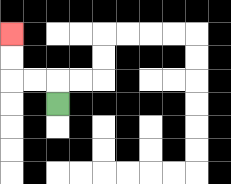{'start': '[2, 4]', 'end': '[0, 1]', 'path_directions': 'U,L,L,U,U', 'path_coordinates': '[[2, 4], [2, 3], [1, 3], [0, 3], [0, 2], [0, 1]]'}